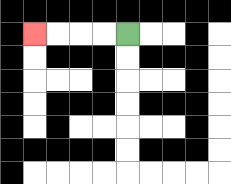{'start': '[5, 1]', 'end': '[1, 1]', 'path_directions': 'L,L,L,L', 'path_coordinates': '[[5, 1], [4, 1], [3, 1], [2, 1], [1, 1]]'}